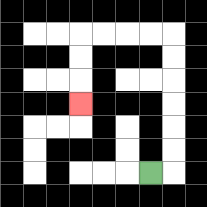{'start': '[6, 7]', 'end': '[3, 4]', 'path_directions': 'R,U,U,U,U,U,U,L,L,L,L,D,D,D', 'path_coordinates': '[[6, 7], [7, 7], [7, 6], [7, 5], [7, 4], [7, 3], [7, 2], [7, 1], [6, 1], [5, 1], [4, 1], [3, 1], [3, 2], [3, 3], [3, 4]]'}